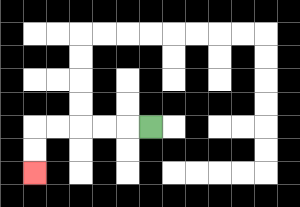{'start': '[6, 5]', 'end': '[1, 7]', 'path_directions': 'L,L,L,L,L,D,D', 'path_coordinates': '[[6, 5], [5, 5], [4, 5], [3, 5], [2, 5], [1, 5], [1, 6], [1, 7]]'}